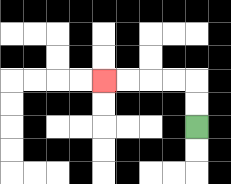{'start': '[8, 5]', 'end': '[4, 3]', 'path_directions': 'U,U,L,L,L,L', 'path_coordinates': '[[8, 5], [8, 4], [8, 3], [7, 3], [6, 3], [5, 3], [4, 3]]'}